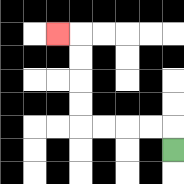{'start': '[7, 6]', 'end': '[2, 1]', 'path_directions': 'U,L,L,L,L,U,U,U,U,L', 'path_coordinates': '[[7, 6], [7, 5], [6, 5], [5, 5], [4, 5], [3, 5], [3, 4], [3, 3], [3, 2], [3, 1], [2, 1]]'}